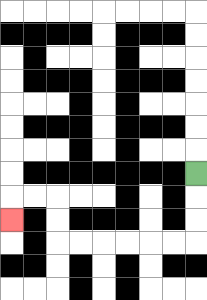{'start': '[8, 7]', 'end': '[0, 9]', 'path_directions': 'D,D,D,L,L,L,L,L,L,U,U,L,L,D', 'path_coordinates': '[[8, 7], [8, 8], [8, 9], [8, 10], [7, 10], [6, 10], [5, 10], [4, 10], [3, 10], [2, 10], [2, 9], [2, 8], [1, 8], [0, 8], [0, 9]]'}